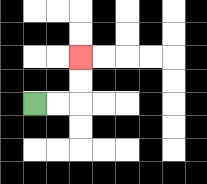{'start': '[1, 4]', 'end': '[3, 2]', 'path_directions': 'R,R,U,U', 'path_coordinates': '[[1, 4], [2, 4], [3, 4], [3, 3], [3, 2]]'}